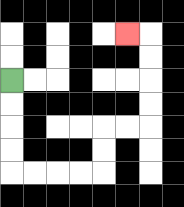{'start': '[0, 3]', 'end': '[5, 1]', 'path_directions': 'D,D,D,D,R,R,R,R,U,U,R,R,U,U,U,U,L', 'path_coordinates': '[[0, 3], [0, 4], [0, 5], [0, 6], [0, 7], [1, 7], [2, 7], [3, 7], [4, 7], [4, 6], [4, 5], [5, 5], [6, 5], [6, 4], [6, 3], [6, 2], [6, 1], [5, 1]]'}